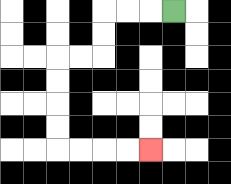{'start': '[7, 0]', 'end': '[6, 6]', 'path_directions': 'L,L,L,D,D,L,L,D,D,D,D,R,R,R,R', 'path_coordinates': '[[7, 0], [6, 0], [5, 0], [4, 0], [4, 1], [4, 2], [3, 2], [2, 2], [2, 3], [2, 4], [2, 5], [2, 6], [3, 6], [4, 6], [5, 6], [6, 6]]'}